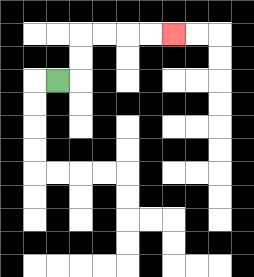{'start': '[2, 3]', 'end': '[7, 1]', 'path_directions': 'R,U,U,R,R,R,R', 'path_coordinates': '[[2, 3], [3, 3], [3, 2], [3, 1], [4, 1], [5, 1], [6, 1], [7, 1]]'}